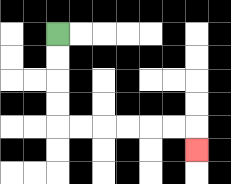{'start': '[2, 1]', 'end': '[8, 6]', 'path_directions': 'D,D,D,D,R,R,R,R,R,R,D', 'path_coordinates': '[[2, 1], [2, 2], [2, 3], [2, 4], [2, 5], [3, 5], [4, 5], [5, 5], [6, 5], [7, 5], [8, 5], [8, 6]]'}